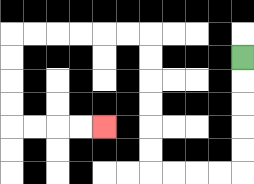{'start': '[10, 2]', 'end': '[4, 5]', 'path_directions': 'D,D,D,D,D,L,L,L,L,U,U,U,U,U,U,L,L,L,L,L,L,D,D,D,D,R,R,R,R', 'path_coordinates': '[[10, 2], [10, 3], [10, 4], [10, 5], [10, 6], [10, 7], [9, 7], [8, 7], [7, 7], [6, 7], [6, 6], [6, 5], [6, 4], [6, 3], [6, 2], [6, 1], [5, 1], [4, 1], [3, 1], [2, 1], [1, 1], [0, 1], [0, 2], [0, 3], [0, 4], [0, 5], [1, 5], [2, 5], [3, 5], [4, 5]]'}